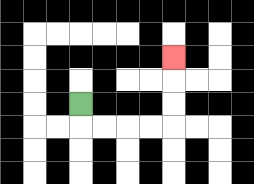{'start': '[3, 4]', 'end': '[7, 2]', 'path_directions': 'D,R,R,R,R,U,U,U', 'path_coordinates': '[[3, 4], [3, 5], [4, 5], [5, 5], [6, 5], [7, 5], [7, 4], [7, 3], [7, 2]]'}